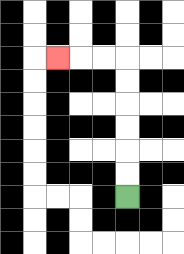{'start': '[5, 8]', 'end': '[2, 2]', 'path_directions': 'U,U,U,U,U,U,L,L,L', 'path_coordinates': '[[5, 8], [5, 7], [5, 6], [5, 5], [5, 4], [5, 3], [5, 2], [4, 2], [3, 2], [2, 2]]'}